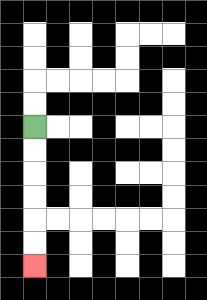{'start': '[1, 5]', 'end': '[1, 11]', 'path_directions': 'D,D,D,D,D,D', 'path_coordinates': '[[1, 5], [1, 6], [1, 7], [1, 8], [1, 9], [1, 10], [1, 11]]'}